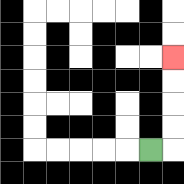{'start': '[6, 6]', 'end': '[7, 2]', 'path_directions': 'R,U,U,U,U', 'path_coordinates': '[[6, 6], [7, 6], [7, 5], [7, 4], [7, 3], [7, 2]]'}